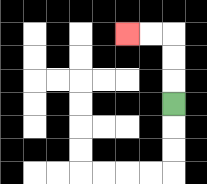{'start': '[7, 4]', 'end': '[5, 1]', 'path_directions': 'U,U,U,L,L', 'path_coordinates': '[[7, 4], [7, 3], [7, 2], [7, 1], [6, 1], [5, 1]]'}